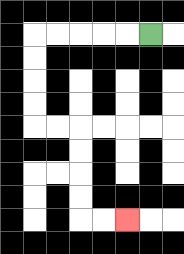{'start': '[6, 1]', 'end': '[5, 9]', 'path_directions': 'L,L,L,L,L,D,D,D,D,R,R,D,D,D,D,R,R', 'path_coordinates': '[[6, 1], [5, 1], [4, 1], [3, 1], [2, 1], [1, 1], [1, 2], [1, 3], [1, 4], [1, 5], [2, 5], [3, 5], [3, 6], [3, 7], [3, 8], [3, 9], [4, 9], [5, 9]]'}